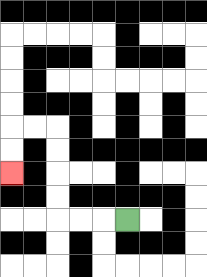{'start': '[5, 9]', 'end': '[0, 7]', 'path_directions': 'L,L,L,U,U,U,U,L,L,D,D', 'path_coordinates': '[[5, 9], [4, 9], [3, 9], [2, 9], [2, 8], [2, 7], [2, 6], [2, 5], [1, 5], [0, 5], [0, 6], [0, 7]]'}